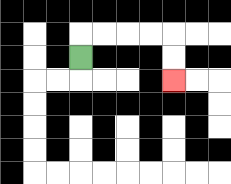{'start': '[3, 2]', 'end': '[7, 3]', 'path_directions': 'U,R,R,R,R,D,D', 'path_coordinates': '[[3, 2], [3, 1], [4, 1], [5, 1], [6, 1], [7, 1], [7, 2], [7, 3]]'}